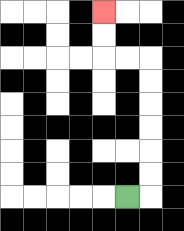{'start': '[5, 8]', 'end': '[4, 0]', 'path_directions': 'R,U,U,U,U,U,U,L,L,U,U', 'path_coordinates': '[[5, 8], [6, 8], [6, 7], [6, 6], [6, 5], [6, 4], [6, 3], [6, 2], [5, 2], [4, 2], [4, 1], [4, 0]]'}